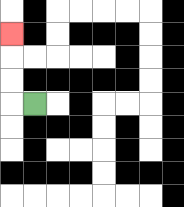{'start': '[1, 4]', 'end': '[0, 1]', 'path_directions': 'L,U,U,U', 'path_coordinates': '[[1, 4], [0, 4], [0, 3], [0, 2], [0, 1]]'}